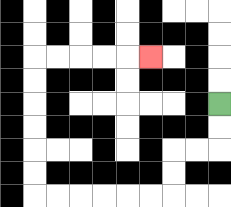{'start': '[9, 4]', 'end': '[6, 2]', 'path_directions': 'D,D,L,L,D,D,L,L,L,L,L,L,U,U,U,U,U,U,R,R,R,R,R', 'path_coordinates': '[[9, 4], [9, 5], [9, 6], [8, 6], [7, 6], [7, 7], [7, 8], [6, 8], [5, 8], [4, 8], [3, 8], [2, 8], [1, 8], [1, 7], [1, 6], [1, 5], [1, 4], [1, 3], [1, 2], [2, 2], [3, 2], [4, 2], [5, 2], [6, 2]]'}